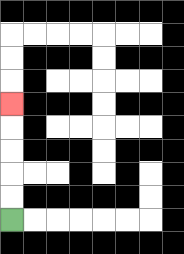{'start': '[0, 9]', 'end': '[0, 4]', 'path_directions': 'U,U,U,U,U', 'path_coordinates': '[[0, 9], [0, 8], [0, 7], [0, 6], [0, 5], [0, 4]]'}